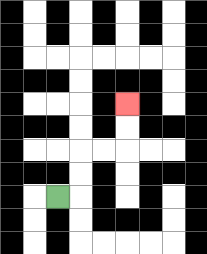{'start': '[2, 8]', 'end': '[5, 4]', 'path_directions': 'R,U,U,R,R,U,U', 'path_coordinates': '[[2, 8], [3, 8], [3, 7], [3, 6], [4, 6], [5, 6], [5, 5], [5, 4]]'}